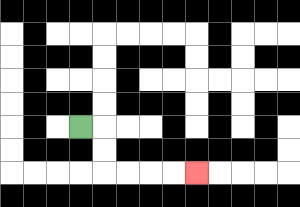{'start': '[3, 5]', 'end': '[8, 7]', 'path_directions': 'R,D,D,R,R,R,R', 'path_coordinates': '[[3, 5], [4, 5], [4, 6], [4, 7], [5, 7], [6, 7], [7, 7], [8, 7]]'}